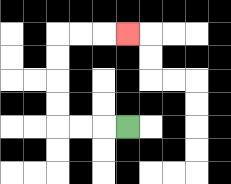{'start': '[5, 5]', 'end': '[5, 1]', 'path_directions': 'L,L,L,U,U,U,U,R,R,R', 'path_coordinates': '[[5, 5], [4, 5], [3, 5], [2, 5], [2, 4], [2, 3], [2, 2], [2, 1], [3, 1], [4, 1], [5, 1]]'}